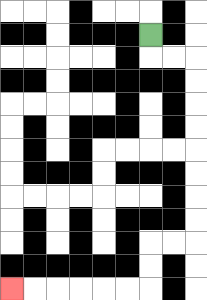{'start': '[6, 1]', 'end': '[0, 12]', 'path_directions': 'D,R,R,D,D,D,D,D,D,D,D,L,L,D,D,L,L,L,L,L,L', 'path_coordinates': '[[6, 1], [6, 2], [7, 2], [8, 2], [8, 3], [8, 4], [8, 5], [8, 6], [8, 7], [8, 8], [8, 9], [8, 10], [7, 10], [6, 10], [6, 11], [6, 12], [5, 12], [4, 12], [3, 12], [2, 12], [1, 12], [0, 12]]'}